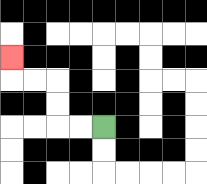{'start': '[4, 5]', 'end': '[0, 2]', 'path_directions': 'L,L,U,U,L,L,U', 'path_coordinates': '[[4, 5], [3, 5], [2, 5], [2, 4], [2, 3], [1, 3], [0, 3], [0, 2]]'}